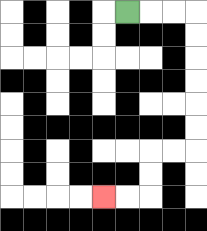{'start': '[5, 0]', 'end': '[4, 8]', 'path_directions': 'R,R,R,D,D,D,D,D,D,L,L,D,D,L,L', 'path_coordinates': '[[5, 0], [6, 0], [7, 0], [8, 0], [8, 1], [8, 2], [8, 3], [8, 4], [8, 5], [8, 6], [7, 6], [6, 6], [6, 7], [6, 8], [5, 8], [4, 8]]'}